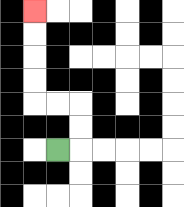{'start': '[2, 6]', 'end': '[1, 0]', 'path_directions': 'R,U,U,L,L,U,U,U,U', 'path_coordinates': '[[2, 6], [3, 6], [3, 5], [3, 4], [2, 4], [1, 4], [1, 3], [1, 2], [1, 1], [1, 0]]'}